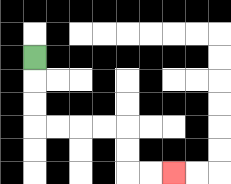{'start': '[1, 2]', 'end': '[7, 7]', 'path_directions': 'D,D,D,R,R,R,R,D,D,R,R', 'path_coordinates': '[[1, 2], [1, 3], [1, 4], [1, 5], [2, 5], [3, 5], [4, 5], [5, 5], [5, 6], [5, 7], [6, 7], [7, 7]]'}